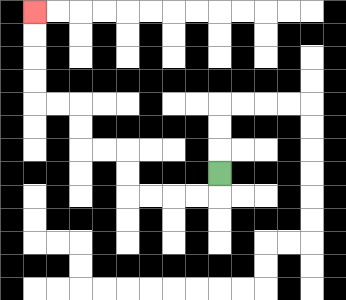{'start': '[9, 7]', 'end': '[1, 0]', 'path_directions': 'D,L,L,L,L,U,U,L,L,U,U,L,L,U,U,U,U', 'path_coordinates': '[[9, 7], [9, 8], [8, 8], [7, 8], [6, 8], [5, 8], [5, 7], [5, 6], [4, 6], [3, 6], [3, 5], [3, 4], [2, 4], [1, 4], [1, 3], [1, 2], [1, 1], [1, 0]]'}